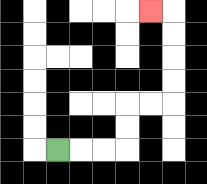{'start': '[2, 6]', 'end': '[6, 0]', 'path_directions': 'R,R,R,U,U,R,R,U,U,U,U,L', 'path_coordinates': '[[2, 6], [3, 6], [4, 6], [5, 6], [5, 5], [5, 4], [6, 4], [7, 4], [7, 3], [7, 2], [7, 1], [7, 0], [6, 0]]'}